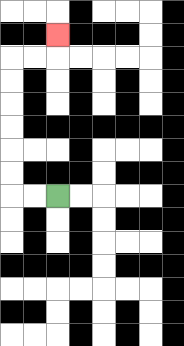{'start': '[2, 8]', 'end': '[2, 1]', 'path_directions': 'L,L,U,U,U,U,U,U,R,R,U', 'path_coordinates': '[[2, 8], [1, 8], [0, 8], [0, 7], [0, 6], [0, 5], [0, 4], [0, 3], [0, 2], [1, 2], [2, 2], [2, 1]]'}